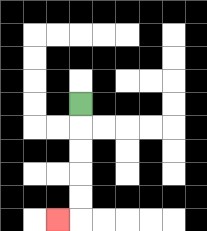{'start': '[3, 4]', 'end': '[2, 9]', 'path_directions': 'D,D,D,D,D,L', 'path_coordinates': '[[3, 4], [3, 5], [3, 6], [3, 7], [3, 8], [3, 9], [2, 9]]'}